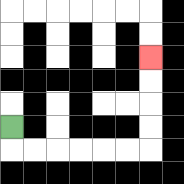{'start': '[0, 5]', 'end': '[6, 2]', 'path_directions': 'D,R,R,R,R,R,R,U,U,U,U', 'path_coordinates': '[[0, 5], [0, 6], [1, 6], [2, 6], [3, 6], [4, 6], [5, 6], [6, 6], [6, 5], [6, 4], [6, 3], [6, 2]]'}